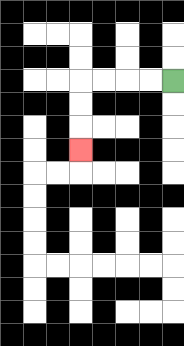{'start': '[7, 3]', 'end': '[3, 6]', 'path_directions': 'L,L,L,L,D,D,D', 'path_coordinates': '[[7, 3], [6, 3], [5, 3], [4, 3], [3, 3], [3, 4], [3, 5], [3, 6]]'}